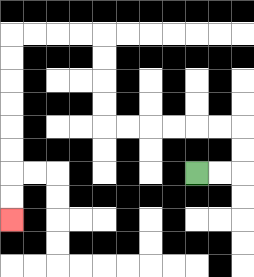{'start': '[8, 7]', 'end': '[0, 9]', 'path_directions': 'R,R,U,U,L,L,L,L,L,L,U,U,U,U,L,L,L,L,D,D,D,D,D,D,D,D', 'path_coordinates': '[[8, 7], [9, 7], [10, 7], [10, 6], [10, 5], [9, 5], [8, 5], [7, 5], [6, 5], [5, 5], [4, 5], [4, 4], [4, 3], [4, 2], [4, 1], [3, 1], [2, 1], [1, 1], [0, 1], [0, 2], [0, 3], [0, 4], [0, 5], [0, 6], [0, 7], [0, 8], [0, 9]]'}